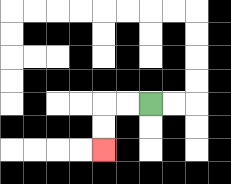{'start': '[6, 4]', 'end': '[4, 6]', 'path_directions': 'L,L,D,D', 'path_coordinates': '[[6, 4], [5, 4], [4, 4], [4, 5], [4, 6]]'}